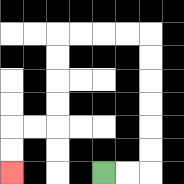{'start': '[4, 7]', 'end': '[0, 7]', 'path_directions': 'R,R,U,U,U,U,U,U,L,L,L,L,D,D,D,D,L,L,D,D', 'path_coordinates': '[[4, 7], [5, 7], [6, 7], [6, 6], [6, 5], [6, 4], [6, 3], [6, 2], [6, 1], [5, 1], [4, 1], [3, 1], [2, 1], [2, 2], [2, 3], [2, 4], [2, 5], [1, 5], [0, 5], [0, 6], [0, 7]]'}